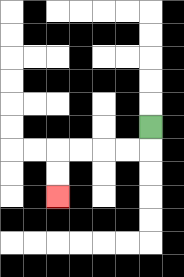{'start': '[6, 5]', 'end': '[2, 8]', 'path_directions': 'D,L,L,L,L,D,D', 'path_coordinates': '[[6, 5], [6, 6], [5, 6], [4, 6], [3, 6], [2, 6], [2, 7], [2, 8]]'}